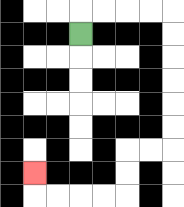{'start': '[3, 1]', 'end': '[1, 7]', 'path_directions': 'U,R,R,R,R,D,D,D,D,D,D,L,L,D,D,L,L,L,L,U', 'path_coordinates': '[[3, 1], [3, 0], [4, 0], [5, 0], [6, 0], [7, 0], [7, 1], [7, 2], [7, 3], [7, 4], [7, 5], [7, 6], [6, 6], [5, 6], [5, 7], [5, 8], [4, 8], [3, 8], [2, 8], [1, 8], [1, 7]]'}